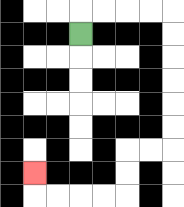{'start': '[3, 1]', 'end': '[1, 7]', 'path_directions': 'U,R,R,R,R,D,D,D,D,D,D,L,L,D,D,L,L,L,L,U', 'path_coordinates': '[[3, 1], [3, 0], [4, 0], [5, 0], [6, 0], [7, 0], [7, 1], [7, 2], [7, 3], [7, 4], [7, 5], [7, 6], [6, 6], [5, 6], [5, 7], [5, 8], [4, 8], [3, 8], [2, 8], [1, 8], [1, 7]]'}